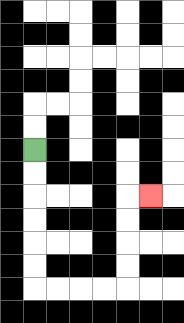{'start': '[1, 6]', 'end': '[6, 8]', 'path_directions': 'D,D,D,D,D,D,R,R,R,R,U,U,U,U,R', 'path_coordinates': '[[1, 6], [1, 7], [1, 8], [1, 9], [1, 10], [1, 11], [1, 12], [2, 12], [3, 12], [4, 12], [5, 12], [5, 11], [5, 10], [5, 9], [5, 8], [6, 8]]'}